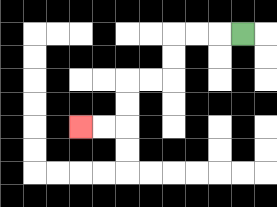{'start': '[10, 1]', 'end': '[3, 5]', 'path_directions': 'L,L,L,D,D,L,L,D,D,L,L', 'path_coordinates': '[[10, 1], [9, 1], [8, 1], [7, 1], [7, 2], [7, 3], [6, 3], [5, 3], [5, 4], [5, 5], [4, 5], [3, 5]]'}